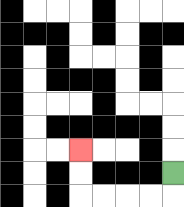{'start': '[7, 7]', 'end': '[3, 6]', 'path_directions': 'D,L,L,L,L,U,U', 'path_coordinates': '[[7, 7], [7, 8], [6, 8], [5, 8], [4, 8], [3, 8], [3, 7], [3, 6]]'}